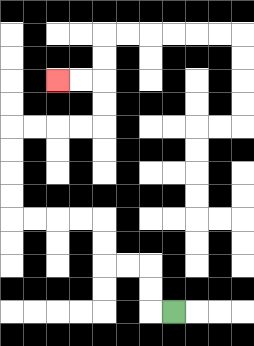{'start': '[7, 13]', 'end': '[2, 3]', 'path_directions': 'L,U,U,L,L,U,U,L,L,L,L,U,U,U,U,R,R,R,R,U,U,L,L', 'path_coordinates': '[[7, 13], [6, 13], [6, 12], [6, 11], [5, 11], [4, 11], [4, 10], [4, 9], [3, 9], [2, 9], [1, 9], [0, 9], [0, 8], [0, 7], [0, 6], [0, 5], [1, 5], [2, 5], [3, 5], [4, 5], [4, 4], [4, 3], [3, 3], [2, 3]]'}